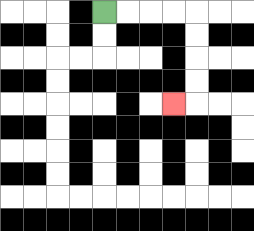{'start': '[4, 0]', 'end': '[7, 4]', 'path_directions': 'R,R,R,R,D,D,D,D,L', 'path_coordinates': '[[4, 0], [5, 0], [6, 0], [7, 0], [8, 0], [8, 1], [8, 2], [8, 3], [8, 4], [7, 4]]'}